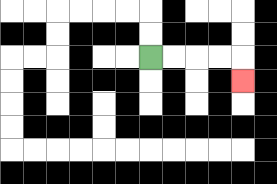{'start': '[6, 2]', 'end': '[10, 3]', 'path_directions': 'R,R,R,R,D', 'path_coordinates': '[[6, 2], [7, 2], [8, 2], [9, 2], [10, 2], [10, 3]]'}